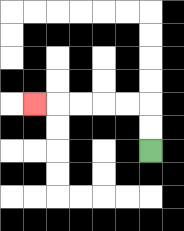{'start': '[6, 6]', 'end': '[1, 4]', 'path_directions': 'U,U,L,L,L,L,L', 'path_coordinates': '[[6, 6], [6, 5], [6, 4], [5, 4], [4, 4], [3, 4], [2, 4], [1, 4]]'}